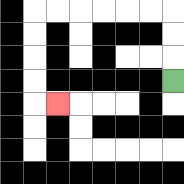{'start': '[7, 3]', 'end': '[2, 4]', 'path_directions': 'U,U,U,L,L,L,L,L,L,D,D,D,D,R', 'path_coordinates': '[[7, 3], [7, 2], [7, 1], [7, 0], [6, 0], [5, 0], [4, 0], [3, 0], [2, 0], [1, 0], [1, 1], [1, 2], [1, 3], [1, 4], [2, 4]]'}